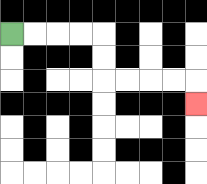{'start': '[0, 1]', 'end': '[8, 4]', 'path_directions': 'R,R,R,R,D,D,R,R,R,R,D', 'path_coordinates': '[[0, 1], [1, 1], [2, 1], [3, 1], [4, 1], [4, 2], [4, 3], [5, 3], [6, 3], [7, 3], [8, 3], [8, 4]]'}